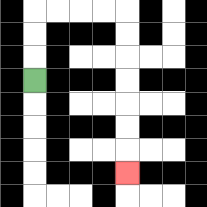{'start': '[1, 3]', 'end': '[5, 7]', 'path_directions': 'U,U,U,R,R,R,R,D,D,D,D,D,D,D', 'path_coordinates': '[[1, 3], [1, 2], [1, 1], [1, 0], [2, 0], [3, 0], [4, 0], [5, 0], [5, 1], [5, 2], [5, 3], [5, 4], [5, 5], [5, 6], [5, 7]]'}